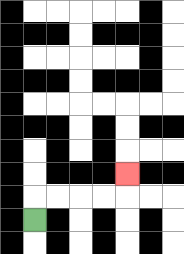{'start': '[1, 9]', 'end': '[5, 7]', 'path_directions': 'U,R,R,R,R,U', 'path_coordinates': '[[1, 9], [1, 8], [2, 8], [3, 8], [4, 8], [5, 8], [5, 7]]'}